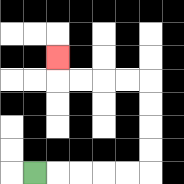{'start': '[1, 7]', 'end': '[2, 2]', 'path_directions': 'R,R,R,R,R,U,U,U,U,L,L,L,L,U', 'path_coordinates': '[[1, 7], [2, 7], [3, 7], [4, 7], [5, 7], [6, 7], [6, 6], [6, 5], [6, 4], [6, 3], [5, 3], [4, 3], [3, 3], [2, 3], [2, 2]]'}